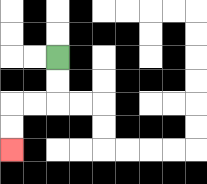{'start': '[2, 2]', 'end': '[0, 6]', 'path_directions': 'D,D,L,L,D,D', 'path_coordinates': '[[2, 2], [2, 3], [2, 4], [1, 4], [0, 4], [0, 5], [0, 6]]'}